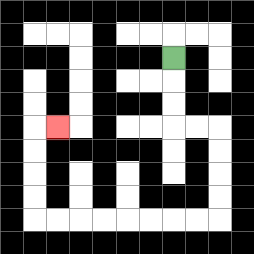{'start': '[7, 2]', 'end': '[2, 5]', 'path_directions': 'D,D,D,R,R,D,D,D,D,L,L,L,L,L,L,L,L,U,U,U,U,R', 'path_coordinates': '[[7, 2], [7, 3], [7, 4], [7, 5], [8, 5], [9, 5], [9, 6], [9, 7], [9, 8], [9, 9], [8, 9], [7, 9], [6, 9], [5, 9], [4, 9], [3, 9], [2, 9], [1, 9], [1, 8], [1, 7], [1, 6], [1, 5], [2, 5]]'}